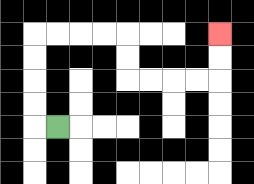{'start': '[2, 5]', 'end': '[9, 1]', 'path_directions': 'L,U,U,U,U,R,R,R,R,D,D,R,R,R,R,U,U', 'path_coordinates': '[[2, 5], [1, 5], [1, 4], [1, 3], [1, 2], [1, 1], [2, 1], [3, 1], [4, 1], [5, 1], [5, 2], [5, 3], [6, 3], [7, 3], [8, 3], [9, 3], [9, 2], [9, 1]]'}